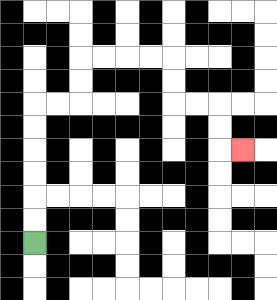{'start': '[1, 10]', 'end': '[10, 6]', 'path_directions': 'U,U,U,U,U,U,R,R,U,U,R,R,R,R,D,D,R,R,D,D,R', 'path_coordinates': '[[1, 10], [1, 9], [1, 8], [1, 7], [1, 6], [1, 5], [1, 4], [2, 4], [3, 4], [3, 3], [3, 2], [4, 2], [5, 2], [6, 2], [7, 2], [7, 3], [7, 4], [8, 4], [9, 4], [9, 5], [9, 6], [10, 6]]'}